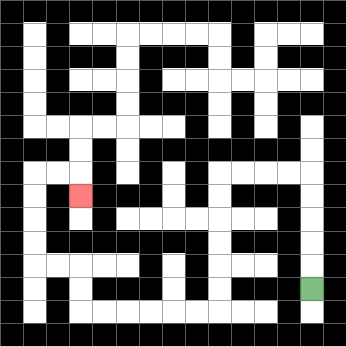{'start': '[13, 12]', 'end': '[3, 8]', 'path_directions': 'U,U,U,U,U,L,L,L,L,D,D,D,D,D,D,L,L,L,L,L,L,U,U,L,L,U,U,U,U,R,R,D', 'path_coordinates': '[[13, 12], [13, 11], [13, 10], [13, 9], [13, 8], [13, 7], [12, 7], [11, 7], [10, 7], [9, 7], [9, 8], [9, 9], [9, 10], [9, 11], [9, 12], [9, 13], [8, 13], [7, 13], [6, 13], [5, 13], [4, 13], [3, 13], [3, 12], [3, 11], [2, 11], [1, 11], [1, 10], [1, 9], [1, 8], [1, 7], [2, 7], [3, 7], [3, 8]]'}